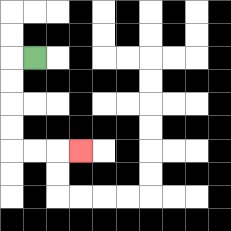{'start': '[1, 2]', 'end': '[3, 6]', 'path_directions': 'L,D,D,D,D,R,R,R', 'path_coordinates': '[[1, 2], [0, 2], [0, 3], [0, 4], [0, 5], [0, 6], [1, 6], [2, 6], [3, 6]]'}